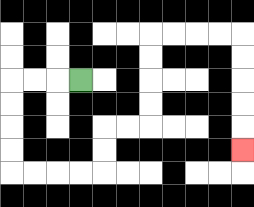{'start': '[3, 3]', 'end': '[10, 6]', 'path_directions': 'L,L,L,D,D,D,D,R,R,R,R,U,U,R,R,U,U,U,U,R,R,R,R,D,D,D,D,D', 'path_coordinates': '[[3, 3], [2, 3], [1, 3], [0, 3], [0, 4], [0, 5], [0, 6], [0, 7], [1, 7], [2, 7], [3, 7], [4, 7], [4, 6], [4, 5], [5, 5], [6, 5], [6, 4], [6, 3], [6, 2], [6, 1], [7, 1], [8, 1], [9, 1], [10, 1], [10, 2], [10, 3], [10, 4], [10, 5], [10, 6]]'}